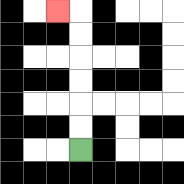{'start': '[3, 6]', 'end': '[2, 0]', 'path_directions': 'U,U,U,U,U,U,L', 'path_coordinates': '[[3, 6], [3, 5], [3, 4], [3, 3], [3, 2], [3, 1], [3, 0], [2, 0]]'}